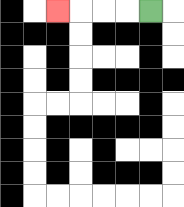{'start': '[6, 0]', 'end': '[2, 0]', 'path_directions': 'L,L,L,L', 'path_coordinates': '[[6, 0], [5, 0], [4, 0], [3, 0], [2, 0]]'}